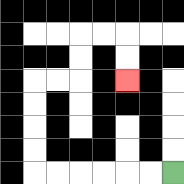{'start': '[7, 7]', 'end': '[5, 3]', 'path_directions': 'L,L,L,L,L,L,U,U,U,U,R,R,U,U,R,R,D,D', 'path_coordinates': '[[7, 7], [6, 7], [5, 7], [4, 7], [3, 7], [2, 7], [1, 7], [1, 6], [1, 5], [1, 4], [1, 3], [2, 3], [3, 3], [3, 2], [3, 1], [4, 1], [5, 1], [5, 2], [5, 3]]'}